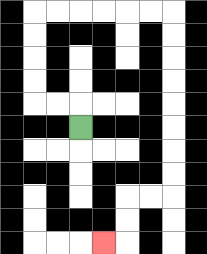{'start': '[3, 5]', 'end': '[4, 10]', 'path_directions': 'U,L,L,U,U,U,U,R,R,R,R,R,R,D,D,D,D,D,D,D,D,L,L,D,D,L', 'path_coordinates': '[[3, 5], [3, 4], [2, 4], [1, 4], [1, 3], [1, 2], [1, 1], [1, 0], [2, 0], [3, 0], [4, 0], [5, 0], [6, 0], [7, 0], [7, 1], [7, 2], [7, 3], [7, 4], [7, 5], [7, 6], [7, 7], [7, 8], [6, 8], [5, 8], [5, 9], [5, 10], [4, 10]]'}